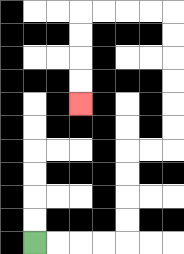{'start': '[1, 10]', 'end': '[3, 4]', 'path_directions': 'R,R,R,R,U,U,U,U,R,R,U,U,U,U,U,U,L,L,L,L,D,D,D,D', 'path_coordinates': '[[1, 10], [2, 10], [3, 10], [4, 10], [5, 10], [5, 9], [5, 8], [5, 7], [5, 6], [6, 6], [7, 6], [7, 5], [7, 4], [7, 3], [7, 2], [7, 1], [7, 0], [6, 0], [5, 0], [4, 0], [3, 0], [3, 1], [3, 2], [3, 3], [3, 4]]'}